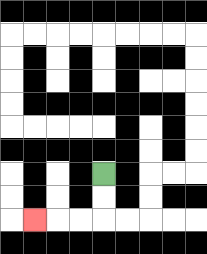{'start': '[4, 7]', 'end': '[1, 9]', 'path_directions': 'D,D,L,L,L', 'path_coordinates': '[[4, 7], [4, 8], [4, 9], [3, 9], [2, 9], [1, 9]]'}